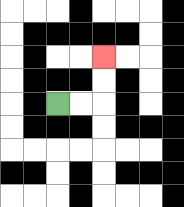{'start': '[2, 4]', 'end': '[4, 2]', 'path_directions': 'R,R,U,U', 'path_coordinates': '[[2, 4], [3, 4], [4, 4], [4, 3], [4, 2]]'}